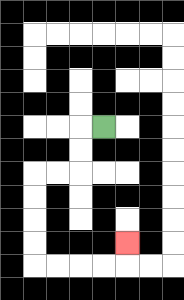{'start': '[4, 5]', 'end': '[5, 10]', 'path_directions': 'L,D,D,L,L,D,D,D,D,R,R,R,R,U', 'path_coordinates': '[[4, 5], [3, 5], [3, 6], [3, 7], [2, 7], [1, 7], [1, 8], [1, 9], [1, 10], [1, 11], [2, 11], [3, 11], [4, 11], [5, 11], [5, 10]]'}